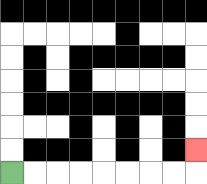{'start': '[0, 7]', 'end': '[8, 6]', 'path_directions': 'R,R,R,R,R,R,R,R,U', 'path_coordinates': '[[0, 7], [1, 7], [2, 7], [3, 7], [4, 7], [5, 7], [6, 7], [7, 7], [8, 7], [8, 6]]'}